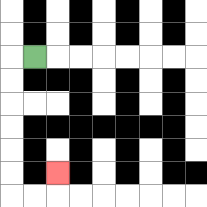{'start': '[1, 2]', 'end': '[2, 7]', 'path_directions': 'L,D,D,D,D,D,D,R,R,U', 'path_coordinates': '[[1, 2], [0, 2], [0, 3], [0, 4], [0, 5], [0, 6], [0, 7], [0, 8], [1, 8], [2, 8], [2, 7]]'}